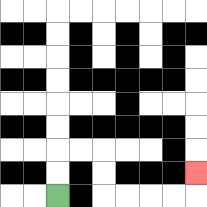{'start': '[2, 8]', 'end': '[8, 7]', 'path_directions': 'U,U,R,R,D,D,R,R,R,R,U', 'path_coordinates': '[[2, 8], [2, 7], [2, 6], [3, 6], [4, 6], [4, 7], [4, 8], [5, 8], [6, 8], [7, 8], [8, 8], [8, 7]]'}